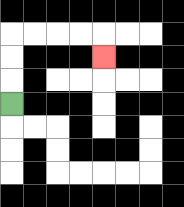{'start': '[0, 4]', 'end': '[4, 2]', 'path_directions': 'U,U,U,R,R,R,R,D', 'path_coordinates': '[[0, 4], [0, 3], [0, 2], [0, 1], [1, 1], [2, 1], [3, 1], [4, 1], [4, 2]]'}